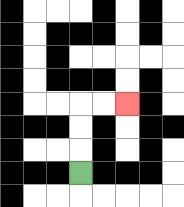{'start': '[3, 7]', 'end': '[5, 4]', 'path_directions': 'U,U,U,R,R', 'path_coordinates': '[[3, 7], [3, 6], [3, 5], [3, 4], [4, 4], [5, 4]]'}